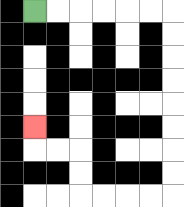{'start': '[1, 0]', 'end': '[1, 5]', 'path_directions': 'R,R,R,R,R,R,D,D,D,D,D,D,D,D,L,L,L,L,U,U,L,L,U', 'path_coordinates': '[[1, 0], [2, 0], [3, 0], [4, 0], [5, 0], [6, 0], [7, 0], [7, 1], [7, 2], [7, 3], [7, 4], [7, 5], [7, 6], [7, 7], [7, 8], [6, 8], [5, 8], [4, 8], [3, 8], [3, 7], [3, 6], [2, 6], [1, 6], [1, 5]]'}